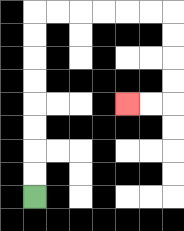{'start': '[1, 8]', 'end': '[5, 4]', 'path_directions': 'U,U,U,U,U,U,U,U,R,R,R,R,R,R,D,D,D,D,L,L', 'path_coordinates': '[[1, 8], [1, 7], [1, 6], [1, 5], [1, 4], [1, 3], [1, 2], [1, 1], [1, 0], [2, 0], [3, 0], [4, 0], [5, 0], [6, 0], [7, 0], [7, 1], [7, 2], [7, 3], [7, 4], [6, 4], [5, 4]]'}